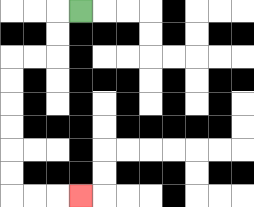{'start': '[3, 0]', 'end': '[3, 8]', 'path_directions': 'L,D,D,L,L,D,D,D,D,D,D,R,R,R', 'path_coordinates': '[[3, 0], [2, 0], [2, 1], [2, 2], [1, 2], [0, 2], [0, 3], [0, 4], [0, 5], [0, 6], [0, 7], [0, 8], [1, 8], [2, 8], [3, 8]]'}